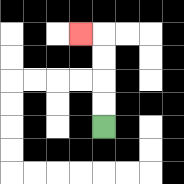{'start': '[4, 5]', 'end': '[3, 1]', 'path_directions': 'U,U,U,U,L', 'path_coordinates': '[[4, 5], [4, 4], [4, 3], [4, 2], [4, 1], [3, 1]]'}